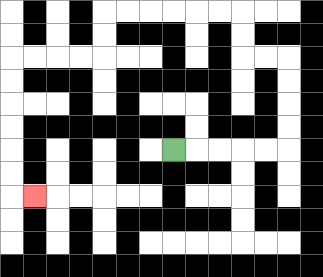{'start': '[7, 6]', 'end': '[1, 8]', 'path_directions': 'R,R,R,R,R,U,U,U,U,L,L,U,U,L,L,L,L,L,L,D,D,L,L,L,L,D,D,D,D,D,D,R', 'path_coordinates': '[[7, 6], [8, 6], [9, 6], [10, 6], [11, 6], [12, 6], [12, 5], [12, 4], [12, 3], [12, 2], [11, 2], [10, 2], [10, 1], [10, 0], [9, 0], [8, 0], [7, 0], [6, 0], [5, 0], [4, 0], [4, 1], [4, 2], [3, 2], [2, 2], [1, 2], [0, 2], [0, 3], [0, 4], [0, 5], [0, 6], [0, 7], [0, 8], [1, 8]]'}